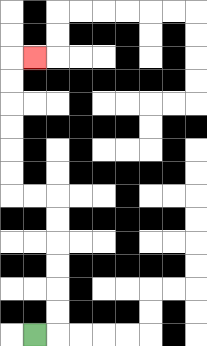{'start': '[1, 14]', 'end': '[1, 2]', 'path_directions': 'R,U,U,U,U,U,U,L,L,U,U,U,U,U,U,R', 'path_coordinates': '[[1, 14], [2, 14], [2, 13], [2, 12], [2, 11], [2, 10], [2, 9], [2, 8], [1, 8], [0, 8], [0, 7], [0, 6], [0, 5], [0, 4], [0, 3], [0, 2], [1, 2]]'}